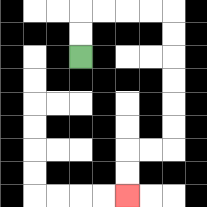{'start': '[3, 2]', 'end': '[5, 8]', 'path_directions': 'U,U,R,R,R,R,D,D,D,D,D,D,L,L,D,D', 'path_coordinates': '[[3, 2], [3, 1], [3, 0], [4, 0], [5, 0], [6, 0], [7, 0], [7, 1], [7, 2], [7, 3], [7, 4], [7, 5], [7, 6], [6, 6], [5, 6], [5, 7], [5, 8]]'}